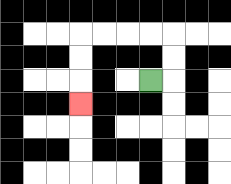{'start': '[6, 3]', 'end': '[3, 4]', 'path_directions': 'R,U,U,L,L,L,L,D,D,D', 'path_coordinates': '[[6, 3], [7, 3], [7, 2], [7, 1], [6, 1], [5, 1], [4, 1], [3, 1], [3, 2], [3, 3], [3, 4]]'}